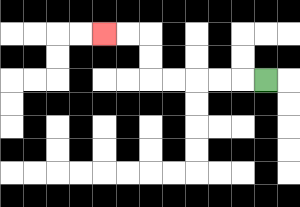{'start': '[11, 3]', 'end': '[4, 1]', 'path_directions': 'L,L,L,L,L,U,U,L,L', 'path_coordinates': '[[11, 3], [10, 3], [9, 3], [8, 3], [7, 3], [6, 3], [6, 2], [6, 1], [5, 1], [4, 1]]'}